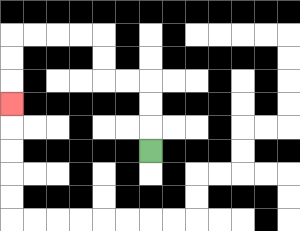{'start': '[6, 6]', 'end': '[0, 4]', 'path_directions': 'U,U,U,L,L,U,U,L,L,L,L,D,D,D', 'path_coordinates': '[[6, 6], [6, 5], [6, 4], [6, 3], [5, 3], [4, 3], [4, 2], [4, 1], [3, 1], [2, 1], [1, 1], [0, 1], [0, 2], [0, 3], [0, 4]]'}